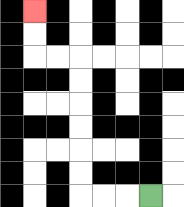{'start': '[6, 8]', 'end': '[1, 0]', 'path_directions': 'L,L,L,U,U,U,U,U,U,L,L,U,U', 'path_coordinates': '[[6, 8], [5, 8], [4, 8], [3, 8], [3, 7], [3, 6], [3, 5], [3, 4], [3, 3], [3, 2], [2, 2], [1, 2], [1, 1], [1, 0]]'}